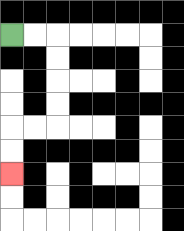{'start': '[0, 1]', 'end': '[0, 7]', 'path_directions': 'R,R,D,D,D,D,L,L,D,D', 'path_coordinates': '[[0, 1], [1, 1], [2, 1], [2, 2], [2, 3], [2, 4], [2, 5], [1, 5], [0, 5], [0, 6], [0, 7]]'}